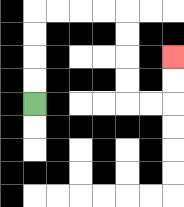{'start': '[1, 4]', 'end': '[7, 2]', 'path_directions': 'U,U,U,U,R,R,R,R,D,D,D,D,R,R,U,U', 'path_coordinates': '[[1, 4], [1, 3], [1, 2], [1, 1], [1, 0], [2, 0], [3, 0], [4, 0], [5, 0], [5, 1], [5, 2], [5, 3], [5, 4], [6, 4], [7, 4], [7, 3], [7, 2]]'}